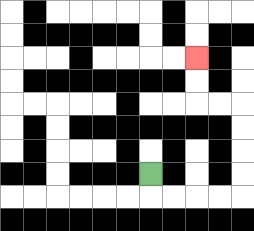{'start': '[6, 7]', 'end': '[8, 2]', 'path_directions': 'D,R,R,R,R,U,U,U,U,L,L,U,U', 'path_coordinates': '[[6, 7], [6, 8], [7, 8], [8, 8], [9, 8], [10, 8], [10, 7], [10, 6], [10, 5], [10, 4], [9, 4], [8, 4], [8, 3], [8, 2]]'}